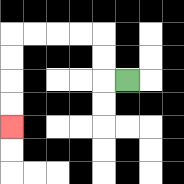{'start': '[5, 3]', 'end': '[0, 5]', 'path_directions': 'L,U,U,L,L,L,L,D,D,D,D', 'path_coordinates': '[[5, 3], [4, 3], [4, 2], [4, 1], [3, 1], [2, 1], [1, 1], [0, 1], [0, 2], [0, 3], [0, 4], [0, 5]]'}